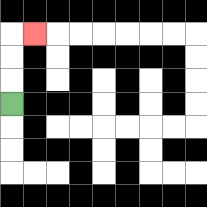{'start': '[0, 4]', 'end': '[1, 1]', 'path_directions': 'U,U,U,R', 'path_coordinates': '[[0, 4], [0, 3], [0, 2], [0, 1], [1, 1]]'}